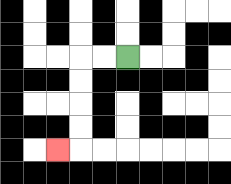{'start': '[5, 2]', 'end': '[2, 6]', 'path_directions': 'L,L,D,D,D,D,L', 'path_coordinates': '[[5, 2], [4, 2], [3, 2], [3, 3], [3, 4], [3, 5], [3, 6], [2, 6]]'}